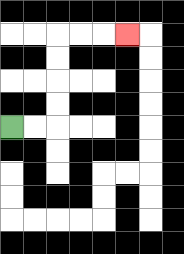{'start': '[0, 5]', 'end': '[5, 1]', 'path_directions': 'R,R,U,U,U,U,R,R,R', 'path_coordinates': '[[0, 5], [1, 5], [2, 5], [2, 4], [2, 3], [2, 2], [2, 1], [3, 1], [4, 1], [5, 1]]'}